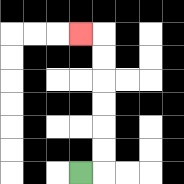{'start': '[3, 7]', 'end': '[3, 1]', 'path_directions': 'R,U,U,U,U,U,U,L', 'path_coordinates': '[[3, 7], [4, 7], [4, 6], [4, 5], [4, 4], [4, 3], [4, 2], [4, 1], [3, 1]]'}